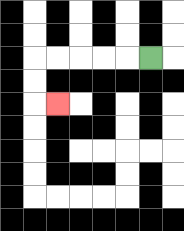{'start': '[6, 2]', 'end': '[2, 4]', 'path_directions': 'L,L,L,L,L,D,D,R', 'path_coordinates': '[[6, 2], [5, 2], [4, 2], [3, 2], [2, 2], [1, 2], [1, 3], [1, 4], [2, 4]]'}